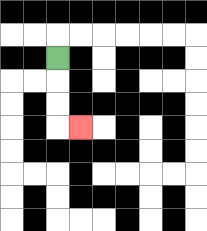{'start': '[2, 2]', 'end': '[3, 5]', 'path_directions': 'D,D,D,R', 'path_coordinates': '[[2, 2], [2, 3], [2, 4], [2, 5], [3, 5]]'}